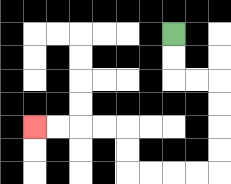{'start': '[7, 1]', 'end': '[1, 5]', 'path_directions': 'D,D,R,R,D,D,D,D,L,L,L,L,U,U,L,L,L,L', 'path_coordinates': '[[7, 1], [7, 2], [7, 3], [8, 3], [9, 3], [9, 4], [9, 5], [9, 6], [9, 7], [8, 7], [7, 7], [6, 7], [5, 7], [5, 6], [5, 5], [4, 5], [3, 5], [2, 5], [1, 5]]'}